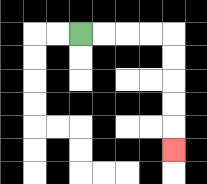{'start': '[3, 1]', 'end': '[7, 6]', 'path_directions': 'R,R,R,R,D,D,D,D,D', 'path_coordinates': '[[3, 1], [4, 1], [5, 1], [6, 1], [7, 1], [7, 2], [7, 3], [7, 4], [7, 5], [7, 6]]'}